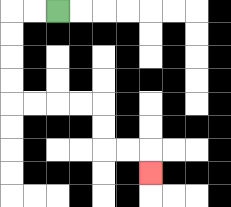{'start': '[2, 0]', 'end': '[6, 7]', 'path_directions': 'L,L,D,D,D,D,R,R,R,R,D,D,R,R,D', 'path_coordinates': '[[2, 0], [1, 0], [0, 0], [0, 1], [0, 2], [0, 3], [0, 4], [1, 4], [2, 4], [3, 4], [4, 4], [4, 5], [4, 6], [5, 6], [6, 6], [6, 7]]'}